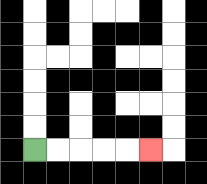{'start': '[1, 6]', 'end': '[6, 6]', 'path_directions': 'R,R,R,R,R', 'path_coordinates': '[[1, 6], [2, 6], [3, 6], [4, 6], [5, 6], [6, 6]]'}